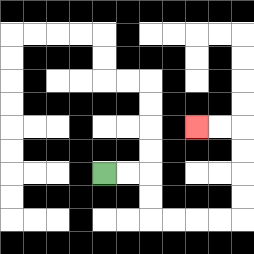{'start': '[4, 7]', 'end': '[8, 5]', 'path_directions': 'R,R,D,D,R,R,R,R,U,U,U,U,L,L', 'path_coordinates': '[[4, 7], [5, 7], [6, 7], [6, 8], [6, 9], [7, 9], [8, 9], [9, 9], [10, 9], [10, 8], [10, 7], [10, 6], [10, 5], [9, 5], [8, 5]]'}